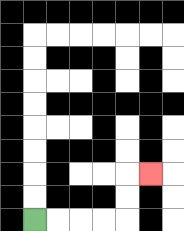{'start': '[1, 9]', 'end': '[6, 7]', 'path_directions': 'R,R,R,R,U,U,R', 'path_coordinates': '[[1, 9], [2, 9], [3, 9], [4, 9], [5, 9], [5, 8], [5, 7], [6, 7]]'}